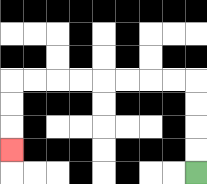{'start': '[8, 7]', 'end': '[0, 6]', 'path_directions': 'U,U,U,U,L,L,L,L,L,L,L,L,D,D,D', 'path_coordinates': '[[8, 7], [8, 6], [8, 5], [8, 4], [8, 3], [7, 3], [6, 3], [5, 3], [4, 3], [3, 3], [2, 3], [1, 3], [0, 3], [0, 4], [0, 5], [0, 6]]'}